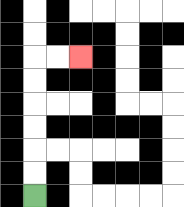{'start': '[1, 8]', 'end': '[3, 2]', 'path_directions': 'U,U,U,U,U,U,R,R', 'path_coordinates': '[[1, 8], [1, 7], [1, 6], [1, 5], [1, 4], [1, 3], [1, 2], [2, 2], [3, 2]]'}